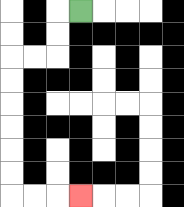{'start': '[3, 0]', 'end': '[3, 8]', 'path_directions': 'L,D,D,L,L,D,D,D,D,D,D,R,R,R', 'path_coordinates': '[[3, 0], [2, 0], [2, 1], [2, 2], [1, 2], [0, 2], [0, 3], [0, 4], [0, 5], [0, 6], [0, 7], [0, 8], [1, 8], [2, 8], [3, 8]]'}